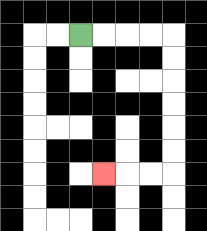{'start': '[3, 1]', 'end': '[4, 7]', 'path_directions': 'R,R,R,R,D,D,D,D,D,D,L,L,L', 'path_coordinates': '[[3, 1], [4, 1], [5, 1], [6, 1], [7, 1], [7, 2], [7, 3], [7, 4], [7, 5], [7, 6], [7, 7], [6, 7], [5, 7], [4, 7]]'}